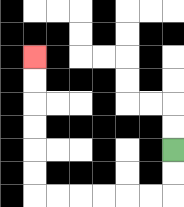{'start': '[7, 6]', 'end': '[1, 2]', 'path_directions': 'D,D,L,L,L,L,L,L,U,U,U,U,U,U', 'path_coordinates': '[[7, 6], [7, 7], [7, 8], [6, 8], [5, 8], [4, 8], [3, 8], [2, 8], [1, 8], [1, 7], [1, 6], [1, 5], [1, 4], [1, 3], [1, 2]]'}